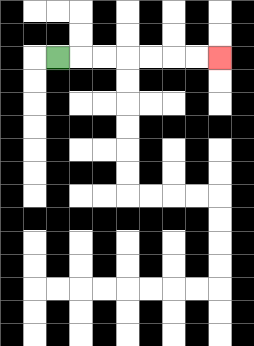{'start': '[2, 2]', 'end': '[9, 2]', 'path_directions': 'R,R,R,R,R,R,R', 'path_coordinates': '[[2, 2], [3, 2], [4, 2], [5, 2], [6, 2], [7, 2], [8, 2], [9, 2]]'}